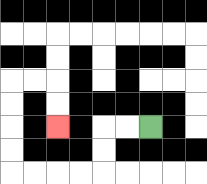{'start': '[6, 5]', 'end': '[2, 5]', 'path_directions': 'L,L,D,D,L,L,L,L,U,U,U,U,R,R,D,D', 'path_coordinates': '[[6, 5], [5, 5], [4, 5], [4, 6], [4, 7], [3, 7], [2, 7], [1, 7], [0, 7], [0, 6], [0, 5], [0, 4], [0, 3], [1, 3], [2, 3], [2, 4], [2, 5]]'}